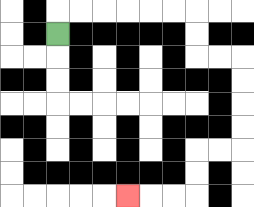{'start': '[2, 1]', 'end': '[5, 8]', 'path_directions': 'U,R,R,R,R,R,R,D,D,R,R,D,D,D,D,L,L,D,D,L,L,L', 'path_coordinates': '[[2, 1], [2, 0], [3, 0], [4, 0], [5, 0], [6, 0], [7, 0], [8, 0], [8, 1], [8, 2], [9, 2], [10, 2], [10, 3], [10, 4], [10, 5], [10, 6], [9, 6], [8, 6], [8, 7], [8, 8], [7, 8], [6, 8], [5, 8]]'}